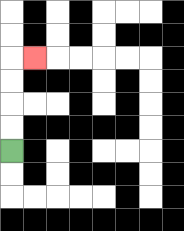{'start': '[0, 6]', 'end': '[1, 2]', 'path_directions': 'U,U,U,U,R', 'path_coordinates': '[[0, 6], [0, 5], [0, 4], [0, 3], [0, 2], [1, 2]]'}